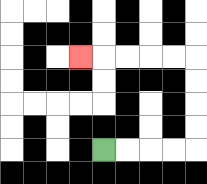{'start': '[4, 6]', 'end': '[3, 2]', 'path_directions': 'R,R,R,R,U,U,U,U,L,L,L,L,L', 'path_coordinates': '[[4, 6], [5, 6], [6, 6], [7, 6], [8, 6], [8, 5], [8, 4], [8, 3], [8, 2], [7, 2], [6, 2], [5, 2], [4, 2], [3, 2]]'}